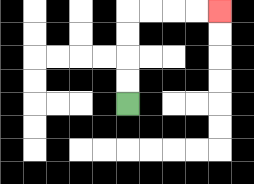{'start': '[5, 4]', 'end': '[9, 0]', 'path_directions': 'U,U,U,U,R,R,R,R', 'path_coordinates': '[[5, 4], [5, 3], [5, 2], [5, 1], [5, 0], [6, 0], [7, 0], [8, 0], [9, 0]]'}